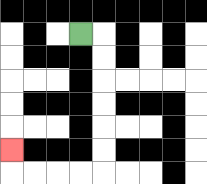{'start': '[3, 1]', 'end': '[0, 6]', 'path_directions': 'R,D,D,D,D,D,D,L,L,L,L,U', 'path_coordinates': '[[3, 1], [4, 1], [4, 2], [4, 3], [4, 4], [4, 5], [4, 6], [4, 7], [3, 7], [2, 7], [1, 7], [0, 7], [0, 6]]'}